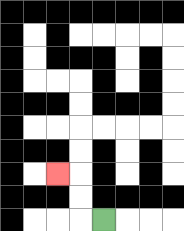{'start': '[4, 9]', 'end': '[2, 7]', 'path_directions': 'L,U,U,L', 'path_coordinates': '[[4, 9], [3, 9], [3, 8], [3, 7], [2, 7]]'}